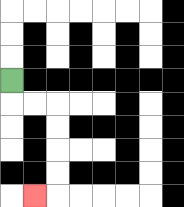{'start': '[0, 3]', 'end': '[1, 8]', 'path_directions': 'D,R,R,D,D,D,D,L', 'path_coordinates': '[[0, 3], [0, 4], [1, 4], [2, 4], [2, 5], [2, 6], [2, 7], [2, 8], [1, 8]]'}